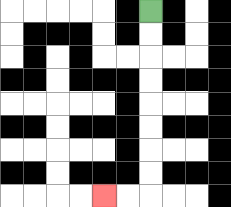{'start': '[6, 0]', 'end': '[4, 8]', 'path_directions': 'D,D,D,D,D,D,D,D,L,L', 'path_coordinates': '[[6, 0], [6, 1], [6, 2], [6, 3], [6, 4], [6, 5], [6, 6], [6, 7], [6, 8], [5, 8], [4, 8]]'}